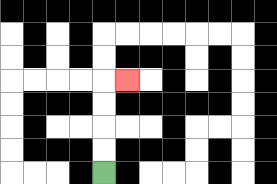{'start': '[4, 7]', 'end': '[5, 3]', 'path_directions': 'U,U,U,U,R', 'path_coordinates': '[[4, 7], [4, 6], [4, 5], [4, 4], [4, 3], [5, 3]]'}